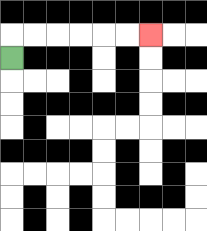{'start': '[0, 2]', 'end': '[6, 1]', 'path_directions': 'U,R,R,R,R,R,R', 'path_coordinates': '[[0, 2], [0, 1], [1, 1], [2, 1], [3, 1], [4, 1], [5, 1], [6, 1]]'}